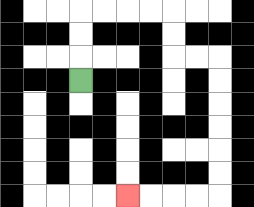{'start': '[3, 3]', 'end': '[5, 8]', 'path_directions': 'U,U,U,R,R,R,R,D,D,R,R,D,D,D,D,D,D,L,L,L,L', 'path_coordinates': '[[3, 3], [3, 2], [3, 1], [3, 0], [4, 0], [5, 0], [6, 0], [7, 0], [7, 1], [7, 2], [8, 2], [9, 2], [9, 3], [9, 4], [9, 5], [9, 6], [9, 7], [9, 8], [8, 8], [7, 8], [6, 8], [5, 8]]'}